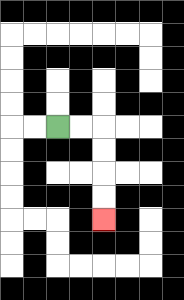{'start': '[2, 5]', 'end': '[4, 9]', 'path_directions': 'R,R,D,D,D,D', 'path_coordinates': '[[2, 5], [3, 5], [4, 5], [4, 6], [4, 7], [4, 8], [4, 9]]'}